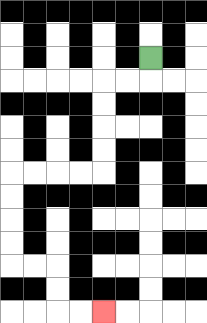{'start': '[6, 2]', 'end': '[4, 13]', 'path_directions': 'D,L,L,D,D,D,D,L,L,L,L,D,D,D,D,R,R,D,D,R,R', 'path_coordinates': '[[6, 2], [6, 3], [5, 3], [4, 3], [4, 4], [4, 5], [4, 6], [4, 7], [3, 7], [2, 7], [1, 7], [0, 7], [0, 8], [0, 9], [0, 10], [0, 11], [1, 11], [2, 11], [2, 12], [2, 13], [3, 13], [4, 13]]'}